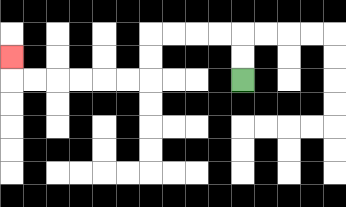{'start': '[10, 3]', 'end': '[0, 2]', 'path_directions': 'U,U,L,L,L,L,D,D,L,L,L,L,L,L,U', 'path_coordinates': '[[10, 3], [10, 2], [10, 1], [9, 1], [8, 1], [7, 1], [6, 1], [6, 2], [6, 3], [5, 3], [4, 3], [3, 3], [2, 3], [1, 3], [0, 3], [0, 2]]'}